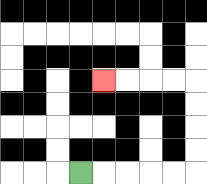{'start': '[3, 7]', 'end': '[4, 3]', 'path_directions': 'R,R,R,R,R,U,U,U,U,L,L,L,L', 'path_coordinates': '[[3, 7], [4, 7], [5, 7], [6, 7], [7, 7], [8, 7], [8, 6], [8, 5], [8, 4], [8, 3], [7, 3], [6, 3], [5, 3], [4, 3]]'}